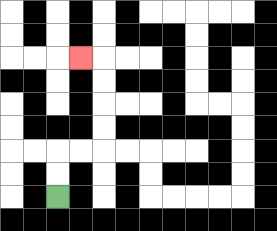{'start': '[2, 8]', 'end': '[3, 2]', 'path_directions': 'U,U,R,R,U,U,U,U,L', 'path_coordinates': '[[2, 8], [2, 7], [2, 6], [3, 6], [4, 6], [4, 5], [4, 4], [4, 3], [4, 2], [3, 2]]'}